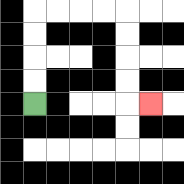{'start': '[1, 4]', 'end': '[6, 4]', 'path_directions': 'U,U,U,U,R,R,R,R,D,D,D,D,R', 'path_coordinates': '[[1, 4], [1, 3], [1, 2], [1, 1], [1, 0], [2, 0], [3, 0], [4, 0], [5, 0], [5, 1], [5, 2], [5, 3], [5, 4], [6, 4]]'}